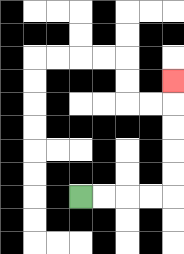{'start': '[3, 8]', 'end': '[7, 3]', 'path_directions': 'R,R,R,R,U,U,U,U,U', 'path_coordinates': '[[3, 8], [4, 8], [5, 8], [6, 8], [7, 8], [7, 7], [7, 6], [7, 5], [7, 4], [7, 3]]'}